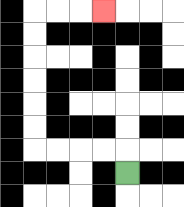{'start': '[5, 7]', 'end': '[4, 0]', 'path_directions': 'U,L,L,L,L,U,U,U,U,U,U,R,R,R', 'path_coordinates': '[[5, 7], [5, 6], [4, 6], [3, 6], [2, 6], [1, 6], [1, 5], [1, 4], [1, 3], [1, 2], [1, 1], [1, 0], [2, 0], [3, 0], [4, 0]]'}